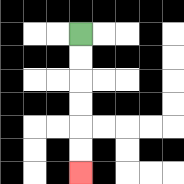{'start': '[3, 1]', 'end': '[3, 7]', 'path_directions': 'D,D,D,D,D,D', 'path_coordinates': '[[3, 1], [3, 2], [3, 3], [3, 4], [3, 5], [3, 6], [3, 7]]'}